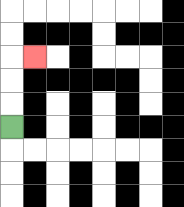{'start': '[0, 5]', 'end': '[1, 2]', 'path_directions': 'U,U,U,R', 'path_coordinates': '[[0, 5], [0, 4], [0, 3], [0, 2], [1, 2]]'}